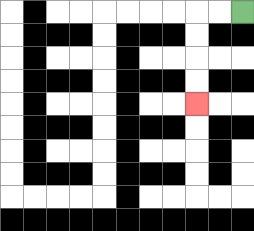{'start': '[10, 0]', 'end': '[8, 4]', 'path_directions': 'L,L,D,D,D,D', 'path_coordinates': '[[10, 0], [9, 0], [8, 0], [8, 1], [8, 2], [8, 3], [8, 4]]'}